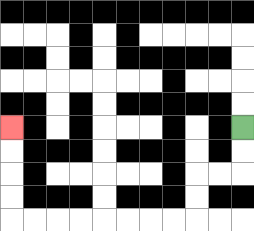{'start': '[10, 5]', 'end': '[0, 5]', 'path_directions': 'D,D,L,L,D,D,L,L,L,L,L,L,L,L,U,U,U,U', 'path_coordinates': '[[10, 5], [10, 6], [10, 7], [9, 7], [8, 7], [8, 8], [8, 9], [7, 9], [6, 9], [5, 9], [4, 9], [3, 9], [2, 9], [1, 9], [0, 9], [0, 8], [0, 7], [0, 6], [0, 5]]'}